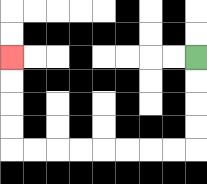{'start': '[8, 2]', 'end': '[0, 2]', 'path_directions': 'D,D,D,D,L,L,L,L,L,L,L,L,U,U,U,U', 'path_coordinates': '[[8, 2], [8, 3], [8, 4], [8, 5], [8, 6], [7, 6], [6, 6], [5, 6], [4, 6], [3, 6], [2, 6], [1, 6], [0, 6], [0, 5], [0, 4], [0, 3], [0, 2]]'}